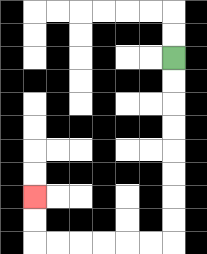{'start': '[7, 2]', 'end': '[1, 8]', 'path_directions': 'D,D,D,D,D,D,D,D,L,L,L,L,L,L,U,U', 'path_coordinates': '[[7, 2], [7, 3], [7, 4], [7, 5], [7, 6], [7, 7], [7, 8], [7, 9], [7, 10], [6, 10], [5, 10], [4, 10], [3, 10], [2, 10], [1, 10], [1, 9], [1, 8]]'}